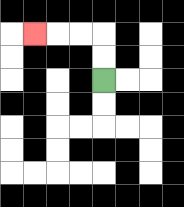{'start': '[4, 3]', 'end': '[1, 1]', 'path_directions': 'U,U,L,L,L', 'path_coordinates': '[[4, 3], [4, 2], [4, 1], [3, 1], [2, 1], [1, 1]]'}